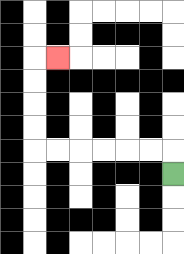{'start': '[7, 7]', 'end': '[2, 2]', 'path_directions': 'U,L,L,L,L,L,L,U,U,U,U,R', 'path_coordinates': '[[7, 7], [7, 6], [6, 6], [5, 6], [4, 6], [3, 6], [2, 6], [1, 6], [1, 5], [1, 4], [1, 3], [1, 2], [2, 2]]'}